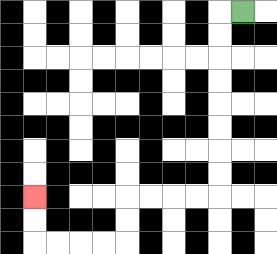{'start': '[10, 0]', 'end': '[1, 8]', 'path_directions': 'L,D,D,D,D,D,D,D,D,L,L,L,L,D,D,L,L,L,L,U,U', 'path_coordinates': '[[10, 0], [9, 0], [9, 1], [9, 2], [9, 3], [9, 4], [9, 5], [9, 6], [9, 7], [9, 8], [8, 8], [7, 8], [6, 8], [5, 8], [5, 9], [5, 10], [4, 10], [3, 10], [2, 10], [1, 10], [1, 9], [1, 8]]'}